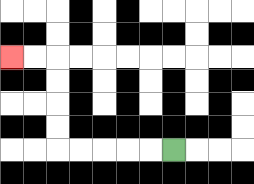{'start': '[7, 6]', 'end': '[0, 2]', 'path_directions': 'L,L,L,L,L,U,U,U,U,L,L', 'path_coordinates': '[[7, 6], [6, 6], [5, 6], [4, 6], [3, 6], [2, 6], [2, 5], [2, 4], [2, 3], [2, 2], [1, 2], [0, 2]]'}